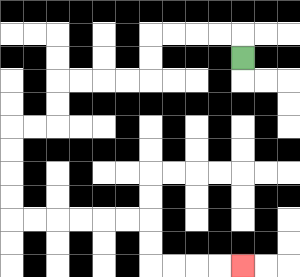{'start': '[10, 2]', 'end': '[10, 11]', 'path_directions': 'U,L,L,L,L,D,D,L,L,L,L,D,D,L,L,D,D,D,D,R,R,R,R,R,R,D,D,R,R,R,R', 'path_coordinates': '[[10, 2], [10, 1], [9, 1], [8, 1], [7, 1], [6, 1], [6, 2], [6, 3], [5, 3], [4, 3], [3, 3], [2, 3], [2, 4], [2, 5], [1, 5], [0, 5], [0, 6], [0, 7], [0, 8], [0, 9], [1, 9], [2, 9], [3, 9], [4, 9], [5, 9], [6, 9], [6, 10], [6, 11], [7, 11], [8, 11], [9, 11], [10, 11]]'}